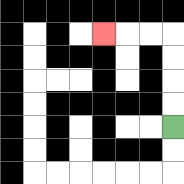{'start': '[7, 5]', 'end': '[4, 1]', 'path_directions': 'U,U,U,U,L,L,L', 'path_coordinates': '[[7, 5], [7, 4], [7, 3], [7, 2], [7, 1], [6, 1], [5, 1], [4, 1]]'}